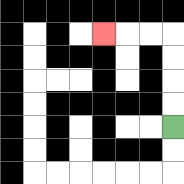{'start': '[7, 5]', 'end': '[4, 1]', 'path_directions': 'U,U,U,U,L,L,L', 'path_coordinates': '[[7, 5], [7, 4], [7, 3], [7, 2], [7, 1], [6, 1], [5, 1], [4, 1]]'}